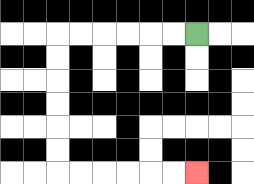{'start': '[8, 1]', 'end': '[8, 7]', 'path_directions': 'L,L,L,L,L,L,D,D,D,D,D,D,R,R,R,R,R,R', 'path_coordinates': '[[8, 1], [7, 1], [6, 1], [5, 1], [4, 1], [3, 1], [2, 1], [2, 2], [2, 3], [2, 4], [2, 5], [2, 6], [2, 7], [3, 7], [4, 7], [5, 7], [6, 7], [7, 7], [8, 7]]'}